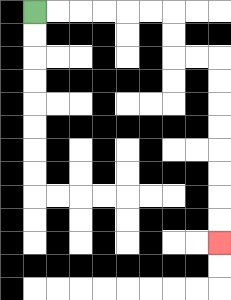{'start': '[1, 0]', 'end': '[9, 10]', 'path_directions': 'R,R,R,R,R,R,D,D,R,R,D,D,D,D,D,D,D,D', 'path_coordinates': '[[1, 0], [2, 0], [3, 0], [4, 0], [5, 0], [6, 0], [7, 0], [7, 1], [7, 2], [8, 2], [9, 2], [9, 3], [9, 4], [9, 5], [9, 6], [9, 7], [9, 8], [9, 9], [9, 10]]'}